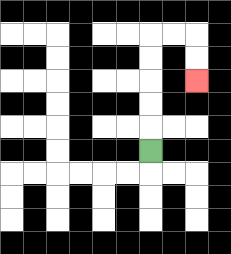{'start': '[6, 6]', 'end': '[8, 3]', 'path_directions': 'U,U,U,U,U,R,R,D,D', 'path_coordinates': '[[6, 6], [6, 5], [6, 4], [6, 3], [6, 2], [6, 1], [7, 1], [8, 1], [8, 2], [8, 3]]'}